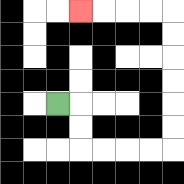{'start': '[2, 4]', 'end': '[3, 0]', 'path_directions': 'R,D,D,R,R,R,R,U,U,U,U,U,U,L,L,L,L', 'path_coordinates': '[[2, 4], [3, 4], [3, 5], [3, 6], [4, 6], [5, 6], [6, 6], [7, 6], [7, 5], [7, 4], [7, 3], [7, 2], [7, 1], [7, 0], [6, 0], [5, 0], [4, 0], [3, 0]]'}